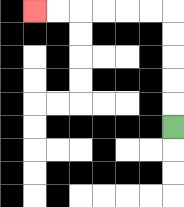{'start': '[7, 5]', 'end': '[1, 0]', 'path_directions': 'U,U,U,U,U,L,L,L,L,L,L', 'path_coordinates': '[[7, 5], [7, 4], [7, 3], [7, 2], [7, 1], [7, 0], [6, 0], [5, 0], [4, 0], [3, 0], [2, 0], [1, 0]]'}